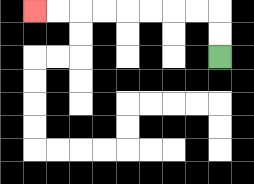{'start': '[9, 2]', 'end': '[1, 0]', 'path_directions': 'U,U,L,L,L,L,L,L,L,L', 'path_coordinates': '[[9, 2], [9, 1], [9, 0], [8, 0], [7, 0], [6, 0], [5, 0], [4, 0], [3, 0], [2, 0], [1, 0]]'}